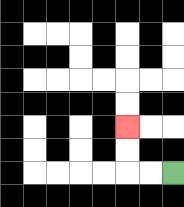{'start': '[7, 7]', 'end': '[5, 5]', 'path_directions': 'L,L,U,U', 'path_coordinates': '[[7, 7], [6, 7], [5, 7], [5, 6], [5, 5]]'}